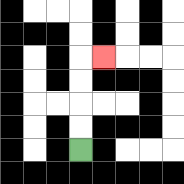{'start': '[3, 6]', 'end': '[4, 2]', 'path_directions': 'U,U,U,U,R', 'path_coordinates': '[[3, 6], [3, 5], [3, 4], [3, 3], [3, 2], [4, 2]]'}